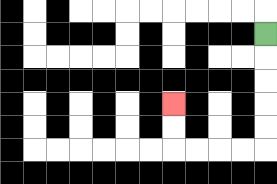{'start': '[11, 1]', 'end': '[7, 4]', 'path_directions': 'D,D,D,D,D,L,L,L,L,U,U', 'path_coordinates': '[[11, 1], [11, 2], [11, 3], [11, 4], [11, 5], [11, 6], [10, 6], [9, 6], [8, 6], [7, 6], [7, 5], [7, 4]]'}